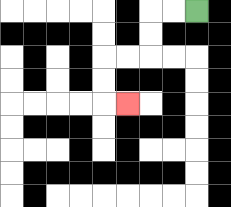{'start': '[8, 0]', 'end': '[5, 4]', 'path_directions': 'L,L,D,D,L,L,D,D,R', 'path_coordinates': '[[8, 0], [7, 0], [6, 0], [6, 1], [6, 2], [5, 2], [4, 2], [4, 3], [4, 4], [5, 4]]'}